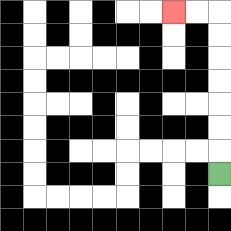{'start': '[9, 7]', 'end': '[7, 0]', 'path_directions': 'U,U,U,U,U,U,U,L,L', 'path_coordinates': '[[9, 7], [9, 6], [9, 5], [9, 4], [9, 3], [9, 2], [9, 1], [9, 0], [8, 0], [7, 0]]'}